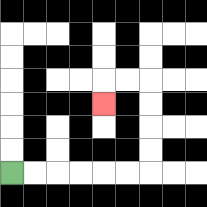{'start': '[0, 7]', 'end': '[4, 4]', 'path_directions': 'R,R,R,R,R,R,U,U,U,U,L,L,D', 'path_coordinates': '[[0, 7], [1, 7], [2, 7], [3, 7], [4, 7], [5, 7], [6, 7], [6, 6], [6, 5], [6, 4], [6, 3], [5, 3], [4, 3], [4, 4]]'}